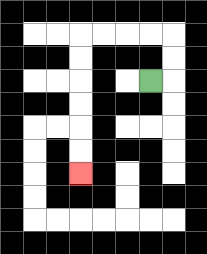{'start': '[6, 3]', 'end': '[3, 7]', 'path_directions': 'R,U,U,L,L,L,L,D,D,D,D,D,D', 'path_coordinates': '[[6, 3], [7, 3], [7, 2], [7, 1], [6, 1], [5, 1], [4, 1], [3, 1], [3, 2], [3, 3], [3, 4], [3, 5], [3, 6], [3, 7]]'}